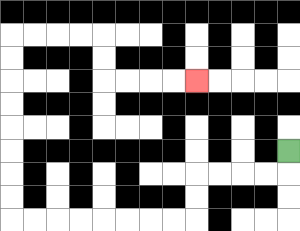{'start': '[12, 6]', 'end': '[8, 3]', 'path_directions': 'D,L,L,L,L,D,D,L,L,L,L,L,L,L,L,U,U,U,U,U,U,U,U,R,R,R,R,D,D,R,R,R,R', 'path_coordinates': '[[12, 6], [12, 7], [11, 7], [10, 7], [9, 7], [8, 7], [8, 8], [8, 9], [7, 9], [6, 9], [5, 9], [4, 9], [3, 9], [2, 9], [1, 9], [0, 9], [0, 8], [0, 7], [0, 6], [0, 5], [0, 4], [0, 3], [0, 2], [0, 1], [1, 1], [2, 1], [3, 1], [4, 1], [4, 2], [4, 3], [5, 3], [6, 3], [7, 3], [8, 3]]'}